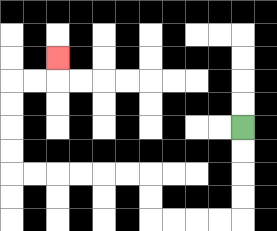{'start': '[10, 5]', 'end': '[2, 2]', 'path_directions': 'D,D,D,D,L,L,L,L,U,U,L,L,L,L,L,L,U,U,U,U,R,R,U', 'path_coordinates': '[[10, 5], [10, 6], [10, 7], [10, 8], [10, 9], [9, 9], [8, 9], [7, 9], [6, 9], [6, 8], [6, 7], [5, 7], [4, 7], [3, 7], [2, 7], [1, 7], [0, 7], [0, 6], [0, 5], [0, 4], [0, 3], [1, 3], [2, 3], [2, 2]]'}